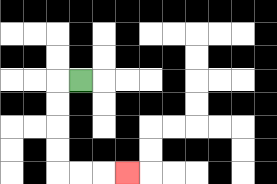{'start': '[3, 3]', 'end': '[5, 7]', 'path_directions': 'L,D,D,D,D,R,R,R', 'path_coordinates': '[[3, 3], [2, 3], [2, 4], [2, 5], [2, 6], [2, 7], [3, 7], [4, 7], [5, 7]]'}